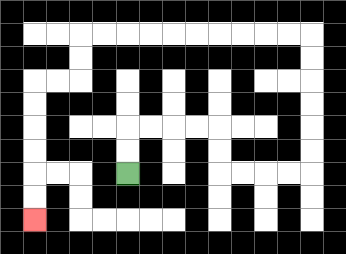{'start': '[5, 7]', 'end': '[1, 9]', 'path_directions': 'U,U,R,R,R,R,D,D,R,R,R,R,U,U,U,U,U,U,L,L,L,L,L,L,L,L,L,L,D,D,L,L,D,D,D,D,D,D', 'path_coordinates': '[[5, 7], [5, 6], [5, 5], [6, 5], [7, 5], [8, 5], [9, 5], [9, 6], [9, 7], [10, 7], [11, 7], [12, 7], [13, 7], [13, 6], [13, 5], [13, 4], [13, 3], [13, 2], [13, 1], [12, 1], [11, 1], [10, 1], [9, 1], [8, 1], [7, 1], [6, 1], [5, 1], [4, 1], [3, 1], [3, 2], [3, 3], [2, 3], [1, 3], [1, 4], [1, 5], [1, 6], [1, 7], [1, 8], [1, 9]]'}